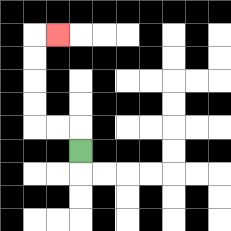{'start': '[3, 6]', 'end': '[2, 1]', 'path_directions': 'U,L,L,U,U,U,U,R', 'path_coordinates': '[[3, 6], [3, 5], [2, 5], [1, 5], [1, 4], [1, 3], [1, 2], [1, 1], [2, 1]]'}